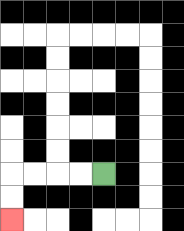{'start': '[4, 7]', 'end': '[0, 9]', 'path_directions': 'L,L,L,L,D,D', 'path_coordinates': '[[4, 7], [3, 7], [2, 7], [1, 7], [0, 7], [0, 8], [0, 9]]'}